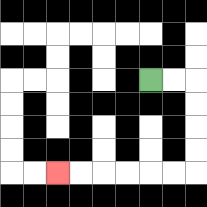{'start': '[6, 3]', 'end': '[2, 7]', 'path_directions': 'R,R,D,D,D,D,L,L,L,L,L,L', 'path_coordinates': '[[6, 3], [7, 3], [8, 3], [8, 4], [8, 5], [8, 6], [8, 7], [7, 7], [6, 7], [5, 7], [4, 7], [3, 7], [2, 7]]'}